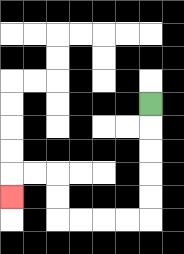{'start': '[6, 4]', 'end': '[0, 8]', 'path_directions': 'D,D,D,D,D,L,L,L,L,U,U,L,L,D', 'path_coordinates': '[[6, 4], [6, 5], [6, 6], [6, 7], [6, 8], [6, 9], [5, 9], [4, 9], [3, 9], [2, 9], [2, 8], [2, 7], [1, 7], [0, 7], [0, 8]]'}